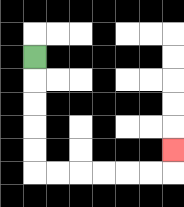{'start': '[1, 2]', 'end': '[7, 6]', 'path_directions': 'D,D,D,D,D,R,R,R,R,R,R,U', 'path_coordinates': '[[1, 2], [1, 3], [1, 4], [1, 5], [1, 6], [1, 7], [2, 7], [3, 7], [4, 7], [5, 7], [6, 7], [7, 7], [7, 6]]'}